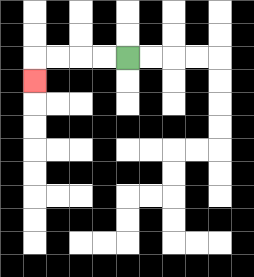{'start': '[5, 2]', 'end': '[1, 3]', 'path_directions': 'L,L,L,L,D', 'path_coordinates': '[[5, 2], [4, 2], [3, 2], [2, 2], [1, 2], [1, 3]]'}